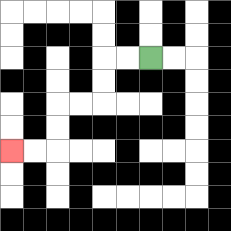{'start': '[6, 2]', 'end': '[0, 6]', 'path_directions': 'L,L,D,D,L,L,D,D,L,L', 'path_coordinates': '[[6, 2], [5, 2], [4, 2], [4, 3], [4, 4], [3, 4], [2, 4], [2, 5], [2, 6], [1, 6], [0, 6]]'}